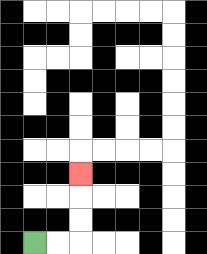{'start': '[1, 10]', 'end': '[3, 7]', 'path_directions': 'R,R,U,U,U', 'path_coordinates': '[[1, 10], [2, 10], [3, 10], [3, 9], [3, 8], [3, 7]]'}